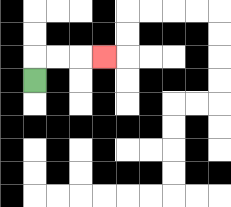{'start': '[1, 3]', 'end': '[4, 2]', 'path_directions': 'U,R,R,R', 'path_coordinates': '[[1, 3], [1, 2], [2, 2], [3, 2], [4, 2]]'}